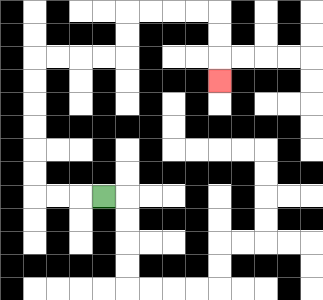{'start': '[4, 8]', 'end': '[9, 3]', 'path_directions': 'L,L,L,U,U,U,U,U,U,R,R,R,R,U,U,R,R,R,R,D,D,D', 'path_coordinates': '[[4, 8], [3, 8], [2, 8], [1, 8], [1, 7], [1, 6], [1, 5], [1, 4], [1, 3], [1, 2], [2, 2], [3, 2], [4, 2], [5, 2], [5, 1], [5, 0], [6, 0], [7, 0], [8, 0], [9, 0], [9, 1], [9, 2], [9, 3]]'}